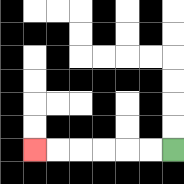{'start': '[7, 6]', 'end': '[1, 6]', 'path_directions': 'L,L,L,L,L,L', 'path_coordinates': '[[7, 6], [6, 6], [5, 6], [4, 6], [3, 6], [2, 6], [1, 6]]'}